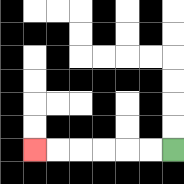{'start': '[7, 6]', 'end': '[1, 6]', 'path_directions': 'L,L,L,L,L,L', 'path_coordinates': '[[7, 6], [6, 6], [5, 6], [4, 6], [3, 6], [2, 6], [1, 6]]'}